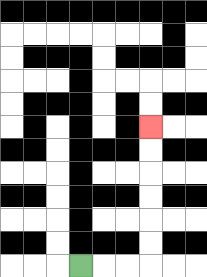{'start': '[3, 11]', 'end': '[6, 5]', 'path_directions': 'R,R,R,U,U,U,U,U,U', 'path_coordinates': '[[3, 11], [4, 11], [5, 11], [6, 11], [6, 10], [6, 9], [6, 8], [6, 7], [6, 6], [6, 5]]'}